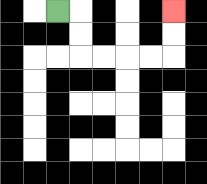{'start': '[2, 0]', 'end': '[7, 0]', 'path_directions': 'R,D,D,R,R,R,R,U,U', 'path_coordinates': '[[2, 0], [3, 0], [3, 1], [3, 2], [4, 2], [5, 2], [6, 2], [7, 2], [7, 1], [7, 0]]'}